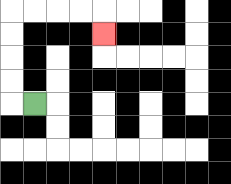{'start': '[1, 4]', 'end': '[4, 1]', 'path_directions': 'L,U,U,U,U,R,R,R,R,D', 'path_coordinates': '[[1, 4], [0, 4], [0, 3], [0, 2], [0, 1], [0, 0], [1, 0], [2, 0], [3, 0], [4, 0], [4, 1]]'}